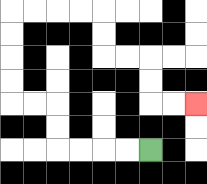{'start': '[6, 6]', 'end': '[8, 4]', 'path_directions': 'L,L,L,L,U,U,L,L,U,U,U,U,R,R,R,R,D,D,R,R,D,D,R,R', 'path_coordinates': '[[6, 6], [5, 6], [4, 6], [3, 6], [2, 6], [2, 5], [2, 4], [1, 4], [0, 4], [0, 3], [0, 2], [0, 1], [0, 0], [1, 0], [2, 0], [3, 0], [4, 0], [4, 1], [4, 2], [5, 2], [6, 2], [6, 3], [6, 4], [7, 4], [8, 4]]'}